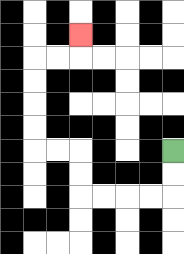{'start': '[7, 6]', 'end': '[3, 1]', 'path_directions': 'D,D,L,L,L,L,U,U,L,L,U,U,U,U,R,R,U', 'path_coordinates': '[[7, 6], [7, 7], [7, 8], [6, 8], [5, 8], [4, 8], [3, 8], [3, 7], [3, 6], [2, 6], [1, 6], [1, 5], [1, 4], [1, 3], [1, 2], [2, 2], [3, 2], [3, 1]]'}